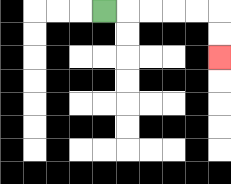{'start': '[4, 0]', 'end': '[9, 2]', 'path_directions': 'R,R,R,R,R,D,D', 'path_coordinates': '[[4, 0], [5, 0], [6, 0], [7, 0], [8, 0], [9, 0], [9, 1], [9, 2]]'}